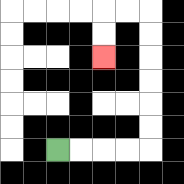{'start': '[2, 6]', 'end': '[4, 2]', 'path_directions': 'R,R,R,R,U,U,U,U,U,U,L,L,D,D', 'path_coordinates': '[[2, 6], [3, 6], [4, 6], [5, 6], [6, 6], [6, 5], [6, 4], [6, 3], [6, 2], [6, 1], [6, 0], [5, 0], [4, 0], [4, 1], [4, 2]]'}